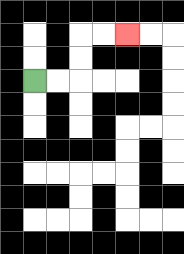{'start': '[1, 3]', 'end': '[5, 1]', 'path_directions': 'R,R,U,U,R,R', 'path_coordinates': '[[1, 3], [2, 3], [3, 3], [3, 2], [3, 1], [4, 1], [5, 1]]'}